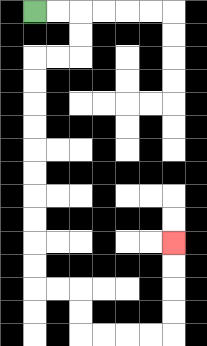{'start': '[1, 0]', 'end': '[7, 10]', 'path_directions': 'R,R,D,D,L,L,D,D,D,D,D,D,D,D,D,D,R,R,D,D,R,R,R,R,U,U,U,U', 'path_coordinates': '[[1, 0], [2, 0], [3, 0], [3, 1], [3, 2], [2, 2], [1, 2], [1, 3], [1, 4], [1, 5], [1, 6], [1, 7], [1, 8], [1, 9], [1, 10], [1, 11], [1, 12], [2, 12], [3, 12], [3, 13], [3, 14], [4, 14], [5, 14], [6, 14], [7, 14], [7, 13], [7, 12], [7, 11], [7, 10]]'}